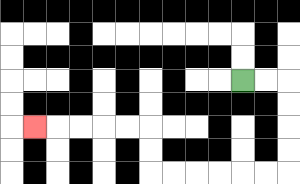{'start': '[10, 3]', 'end': '[1, 5]', 'path_directions': 'R,R,D,D,D,D,L,L,L,L,L,L,U,U,L,L,L,L,L', 'path_coordinates': '[[10, 3], [11, 3], [12, 3], [12, 4], [12, 5], [12, 6], [12, 7], [11, 7], [10, 7], [9, 7], [8, 7], [7, 7], [6, 7], [6, 6], [6, 5], [5, 5], [4, 5], [3, 5], [2, 5], [1, 5]]'}